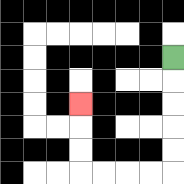{'start': '[7, 2]', 'end': '[3, 4]', 'path_directions': 'D,D,D,D,D,L,L,L,L,U,U,U', 'path_coordinates': '[[7, 2], [7, 3], [7, 4], [7, 5], [7, 6], [7, 7], [6, 7], [5, 7], [4, 7], [3, 7], [3, 6], [3, 5], [3, 4]]'}